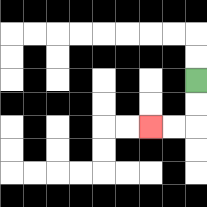{'start': '[8, 3]', 'end': '[6, 5]', 'path_directions': 'D,D,L,L', 'path_coordinates': '[[8, 3], [8, 4], [8, 5], [7, 5], [6, 5]]'}